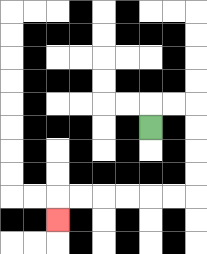{'start': '[6, 5]', 'end': '[2, 9]', 'path_directions': 'U,R,R,D,D,D,D,L,L,L,L,L,L,D', 'path_coordinates': '[[6, 5], [6, 4], [7, 4], [8, 4], [8, 5], [8, 6], [8, 7], [8, 8], [7, 8], [6, 8], [5, 8], [4, 8], [3, 8], [2, 8], [2, 9]]'}